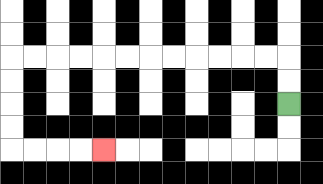{'start': '[12, 4]', 'end': '[4, 6]', 'path_directions': 'U,U,L,L,L,L,L,L,L,L,L,L,L,L,D,D,D,D,R,R,R,R', 'path_coordinates': '[[12, 4], [12, 3], [12, 2], [11, 2], [10, 2], [9, 2], [8, 2], [7, 2], [6, 2], [5, 2], [4, 2], [3, 2], [2, 2], [1, 2], [0, 2], [0, 3], [0, 4], [0, 5], [0, 6], [1, 6], [2, 6], [3, 6], [4, 6]]'}